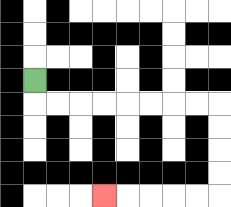{'start': '[1, 3]', 'end': '[4, 8]', 'path_directions': 'D,R,R,R,R,R,R,R,R,D,D,D,D,L,L,L,L,L', 'path_coordinates': '[[1, 3], [1, 4], [2, 4], [3, 4], [4, 4], [5, 4], [6, 4], [7, 4], [8, 4], [9, 4], [9, 5], [9, 6], [9, 7], [9, 8], [8, 8], [7, 8], [6, 8], [5, 8], [4, 8]]'}